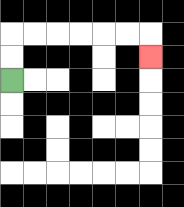{'start': '[0, 3]', 'end': '[6, 2]', 'path_directions': 'U,U,R,R,R,R,R,R,D', 'path_coordinates': '[[0, 3], [0, 2], [0, 1], [1, 1], [2, 1], [3, 1], [4, 1], [5, 1], [6, 1], [6, 2]]'}